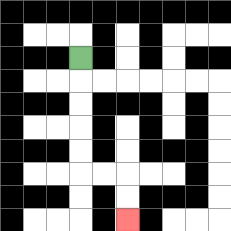{'start': '[3, 2]', 'end': '[5, 9]', 'path_directions': 'D,D,D,D,D,R,R,D,D', 'path_coordinates': '[[3, 2], [3, 3], [3, 4], [3, 5], [3, 6], [3, 7], [4, 7], [5, 7], [5, 8], [5, 9]]'}